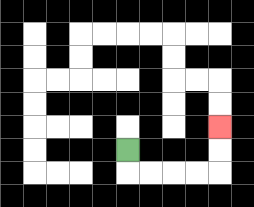{'start': '[5, 6]', 'end': '[9, 5]', 'path_directions': 'D,R,R,R,R,U,U', 'path_coordinates': '[[5, 6], [5, 7], [6, 7], [7, 7], [8, 7], [9, 7], [9, 6], [9, 5]]'}